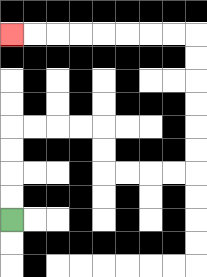{'start': '[0, 9]', 'end': '[0, 1]', 'path_directions': 'U,U,U,U,R,R,R,R,D,D,R,R,R,R,U,U,U,U,U,U,L,L,L,L,L,L,L,L', 'path_coordinates': '[[0, 9], [0, 8], [0, 7], [0, 6], [0, 5], [1, 5], [2, 5], [3, 5], [4, 5], [4, 6], [4, 7], [5, 7], [6, 7], [7, 7], [8, 7], [8, 6], [8, 5], [8, 4], [8, 3], [8, 2], [8, 1], [7, 1], [6, 1], [5, 1], [4, 1], [3, 1], [2, 1], [1, 1], [0, 1]]'}